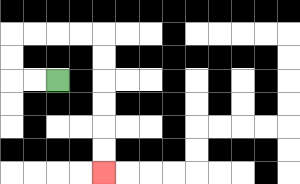{'start': '[2, 3]', 'end': '[4, 7]', 'path_directions': 'L,L,U,U,R,R,R,R,D,D,D,D,D,D', 'path_coordinates': '[[2, 3], [1, 3], [0, 3], [0, 2], [0, 1], [1, 1], [2, 1], [3, 1], [4, 1], [4, 2], [4, 3], [4, 4], [4, 5], [4, 6], [4, 7]]'}